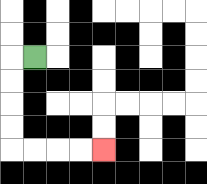{'start': '[1, 2]', 'end': '[4, 6]', 'path_directions': 'L,D,D,D,D,R,R,R,R', 'path_coordinates': '[[1, 2], [0, 2], [0, 3], [0, 4], [0, 5], [0, 6], [1, 6], [2, 6], [3, 6], [4, 6]]'}